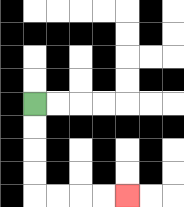{'start': '[1, 4]', 'end': '[5, 8]', 'path_directions': 'D,D,D,D,R,R,R,R', 'path_coordinates': '[[1, 4], [1, 5], [1, 6], [1, 7], [1, 8], [2, 8], [3, 8], [4, 8], [5, 8]]'}